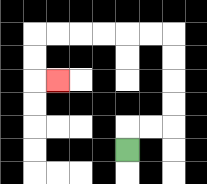{'start': '[5, 6]', 'end': '[2, 3]', 'path_directions': 'U,R,R,U,U,U,U,L,L,L,L,L,L,D,D,R', 'path_coordinates': '[[5, 6], [5, 5], [6, 5], [7, 5], [7, 4], [7, 3], [7, 2], [7, 1], [6, 1], [5, 1], [4, 1], [3, 1], [2, 1], [1, 1], [1, 2], [1, 3], [2, 3]]'}